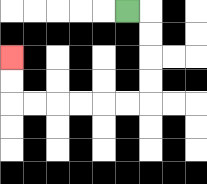{'start': '[5, 0]', 'end': '[0, 2]', 'path_directions': 'R,D,D,D,D,L,L,L,L,L,L,U,U', 'path_coordinates': '[[5, 0], [6, 0], [6, 1], [6, 2], [6, 3], [6, 4], [5, 4], [4, 4], [3, 4], [2, 4], [1, 4], [0, 4], [0, 3], [0, 2]]'}